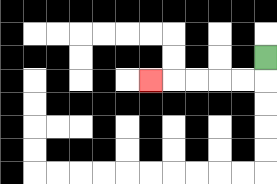{'start': '[11, 2]', 'end': '[6, 3]', 'path_directions': 'D,L,L,L,L,L', 'path_coordinates': '[[11, 2], [11, 3], [10, 3], [9, 3], [8, 3], [7, 3], [6, 3]]'}